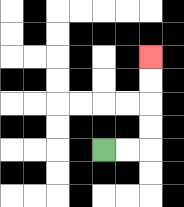{'start': '[4, 6]', 'end': '[6, 2]', 'path_directions': 'R,R,U,U,U,U', 'path_coordinates': '[[4, 6], [5, 6], [6, 6], [6, 5], [6, 4], [6, 3], [6, 2]]'}